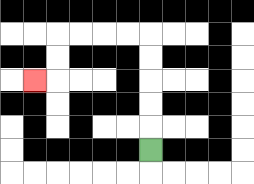{'start': '[6, 6]', 'end': '[1, 3]', 'path_directions': 'U,U,U,U,U,L,L,L,L,D,D,L', 'path_coordinates': '[[6, 6], [6, 5], [6, 4], [6, 3], [6, 2], [6, 1], [5, 1], [4, 1], [3, 1], [2, 1], [2, 2], [2, 3], [1, 3]]'}